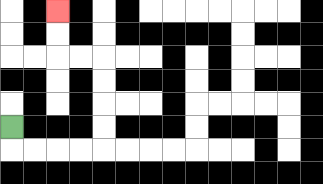{'start': '[0, 5]', 'end': '[2, 0]', 'path_directions': 'D,R,R,R,R,U,U,U,U,L,L,U,U', 'path_coordinates': '[[0, 5], [0, 6], [1, 6], [2, 6], [3, 6], [4, 6], [4, 5], [4, 4], [4, 3], [4, 2], [3, 2], [2, 2], [2, 1], [2, 0]]'}